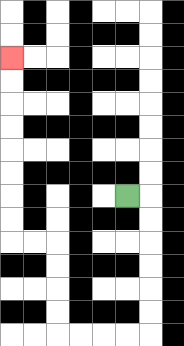{'start': '[5, 8]', 'end': '[0, 2]', 'path_directions': 'R,D,D,D,D,D,D,L,L,L,L,U,U,U,U,L,L,U,U,U,U,U,U,U,U', 'path_coordinates': '[[5, 8], [6, 8], [6, 9], [6, 10], [6, 11], [6, 12], [6, 13], [6, 14], [5, 14], [4, 14], [3, 14], [2, 14], [2, 13], [2, 12], [2, 11], [2, 10], [1, 10], [0, 10], [0, 9], [0, 8], [0, 7], [0, 6], [0, 5], [0, 4], [0, 3], [0, 2]]'}